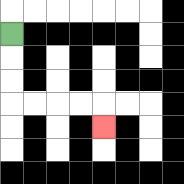{'start': '[0, 1]', 'end': '[4, 5]', 'path_directions': 'D,D,D,R,R,R,R,D', 'path_coordinates': '[[0, 1], [0, 2], [0, 3], [0, 4], [1, 4], [2, 4], [3, 4], [4, 4], [4, 5]]'}